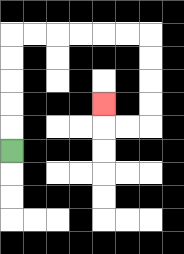{'start': '[0, 6]', 'end': '[4, 4]', 'path_directions': 'U,U,U,U,U,R,R,R,R,R,R,D,D,D,D,L,L,U', 'path_coordinates': '[[0, 6], [0, 5], [0, 4], [0, 3], [0, 2], [0, 1], [1, 1], [2, 1], [3, 1], [4, 1], [5, 1], [6, 1], [6, 2], [6, 3], [6, 4], [6, 5], [5, 5], [4, 5], [4, 4]]'}